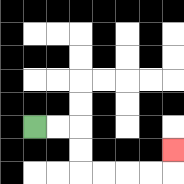{'start': '[1, 5]', 'end': '[7, 6]', 'path_directions': 'R,R,D,D,R,R,R,R,U', 'path_coordinates': '[[1, 5], [2, 5], [3, 5], [3, 6], [3, 7], [4, 7], [5, 7], [6, 7], [7, 7], [7, 6]]'}